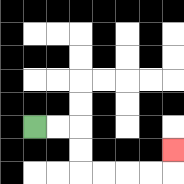{'start': '[1, 5]', 'end': '[7, 6]', 'path_directions': 'R,R,D,D,R,R,R,R,U', 'path_coordinates': '[[1, 5], [2, 5], [3, 5], [3, 6], [3, 7], [4, 7], [5, 7], [6, 7], [7, 7], [7, 6]]'}